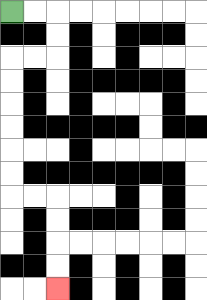{'start': '[0, 0]', 'end': '[2, 12]', 'path_directions': 'R,R,D,D,L,L,D,D,D,D,D,D,R,R,D,D,D,D', 'path_coordinates': '[[0, 0], [1, 0], [2, 0], [2, 1], [2, 2], [1, 2], [0, 2], [0, 3], [0, 4], [0, 5], [0, 6], [0, 7], [0, 8], [1, 8], [2, 8], [2, 9], [2, 10], [2, 11], [2, 12]]'}